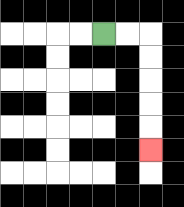{'start': '[4, 1]', 'end': '[6, 6]', 'path_directions': 'R,R,D,D,D,D,D', 'path_coordinates': '[[4, 1], [5, 1], [6, 1], [6, 2], [6, 3], [6, 4], [6, 5], [6, 6]]'}